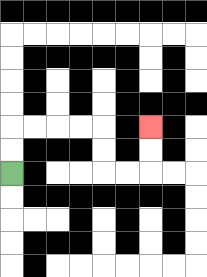{'start': '[0, 7]', 'end': '[6, 5]', 'path_directions': 'U,U,R,R,R,R,D,D,R,R,U,U', 'path_coordinates': '[[0, 7], [0, 6], [0, 5], [1, 5], [2, 5], [3, 5], [4, 5], [4, 6], [4, 7], [5, 7], [6, 7], [6, 6], [6, 5]]'}